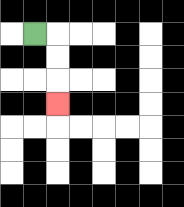{'start': '[1, 1]', 'end': '[2, 4]', 'path_directions': 'R,D,D,D', 'path_coordinates': '[[1, 1], [2, 1], [2, 2], [2, 3], [2, 4]]'}